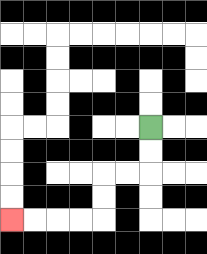{'start': '[6, 5]', 'end': '[0, 9]', 'path_directions': 'D,D,L,L,D,D,L,L,L,L', 'path_coordinates': '[[6, 5], [6, 6], [6, 7], [5, 7], [4, 7], [4, 8], [4, 9], [3, 9], [2, 9], [1, 9], [0, 9]]'}